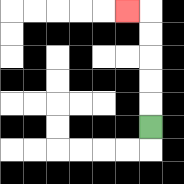{'start': '[6, 5]', 'end': '[5, 0]', 'path_directions': 'U,U,U,U,U,L', 'path_coordinates': '[[6, 5], [6, 4], [6, 3], [6, 2], [6, 1], [6, 0], [5, 0]]'}